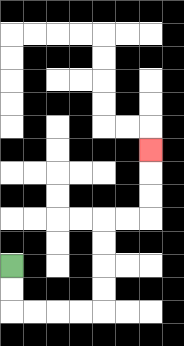{'start': '[0, 11]', 'end': '[6, 6]', 'path_directions': 'D,D,R,R,R,R,U,U,U,U,R,R,U,U,U', 'path_coordinates': '[[0, 11], [0, 12], [0, 13], [1, 13], [2, 13], [3, 13], [4, 13], [4, 12], [4, 11], [4, 10], [4, 9], [5, 9], [6, 9], [6, 8], [6, 7], [6, 6]]'}